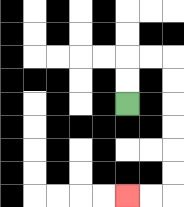{'start': '[5, 4]', 'end': '[5, 8]', 'path_directions': 'U,U,R,R,D,D,D,D,D,D,L,L', 'path_coordinates': '[[5, 4], [5, 3], [5, 2], [6, 2], [7, 2], [7, 3], [7, 4], [7, 5], [7, 6], [7, 7], [7, 8], [6, 8], [5, 8]]'}